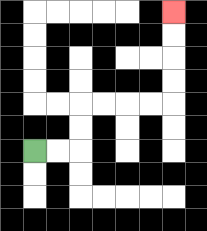{'start': '[1, 6]', 'end': '[7, 0]', 'path_directions': 'R,R,U,U,R,R,R,R,U,U,U,U', 'path_coordinates': '[[1, 6], [2, 6], [3, 6], [3, 5], [3, 4], [4, 4], [5, 4], [6, 4], [7, 4], [7, 3], [7, 2], [7, 1], [7, 0]]'}